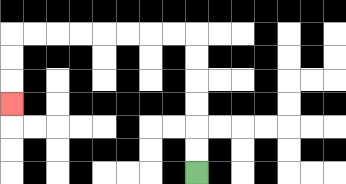{'start': '[8, 7]', 'end': '[0, 4]', 'path_directions': 'U,U,U,U,U,U,L,L,L,L,L,L,L,L,D,D,D', 'path_coordinates': '[[8, 7], [8, 6], [8, 5], [8, 4], [8, 3], [8, 2], [8, 1], [7, 1], [6, 1], [5, 1], [4, 1], [3, 1], [2, 1], [1, 1], [0, 1], [0, 2], [0, 3], [0, 4]]'}